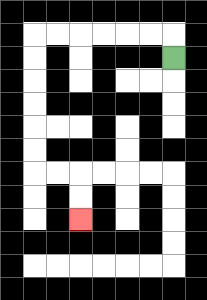{'start': '[7, 2]', 'end': '[3, 9]', 'path_directions': 'U,L,L,L,L,L,L,D,D,D,D,D,D,R,R,D,D', 'path_coordinates': '[[7, 2], [7, 1], [6, 1], [5, 1], [4, 1], [3, 1], [2, 1], [1, 1], [1, 2], [1, 3], [1, 4], [1, 5], [1, 6], [1, 7], [2, 7], [3, 7], [3, 8], [3, 9]]'}